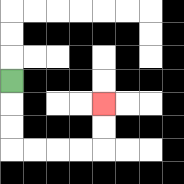{'start': '[0, 3]', 'end': '[4, 4]', 'path_directions': 'D,D,D,R,R,R,R,U,U', 'path_coordinates': '[[0, 3], [0, 4], [0, 5], [0, 6], [1, 6], [2, 6], [3, 6], [4, 6], [4, 5], [4, 4]]'}